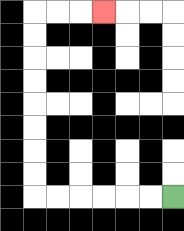{'start': '[7, 8]', 'end': '[4, 0]', 'path_directions': 'L,L,L,L,L,L,U,U,U,U,U,U,U,U,R,R,R', 'path_coordinates': '[[7, 8], [6, 8], [5, 8], [4, 8], [3, 8], [2, 8], [1, 8], [1, 7], [1, 6], [1, 5], [1, 4], [1, 3], [1, 2], [1, 1], [1, 0], [2, 0], [3, 0], [4, 0]]'}